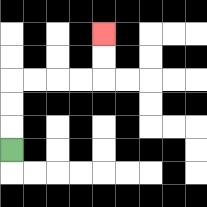{'start': '[0, 6]', 'end': '[4, 1]', 'path_directions': 'U,U,U,R,R,R,R,U,U', 'path_coordinates': '[[0, 6], [0, 5], [0, 4], [0, 3], [1, 3], [2, 3], [3, 3], [4, 3], [4, 2], [4, 1]]'}